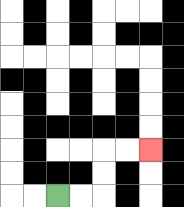{'start': '[2, 8]', 'end': '[6, 6]', 'path_directions': 'R,R,U,U,R,R', 'path_coordinates': '[[2, 8], [3, 8], [4, 8], [4, 7], [4, 6], [5, 6], [6, 6]]'}